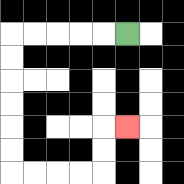{'start': '[5, 1]', 'end': '[5, 5]', 'path_directions': 'L,L,L,L,L,D,D,D,D,D,D,R,R,R,R,U,U,R', 'path_coordinates': '[[5, 1], [4, 1], [3, 1], [2, 1], [1, 1], [0, 1], [0, 2], [0, 3], [0, 4], [0, 5], [0, 6], [0, 7], [1, 7], [2, 7], [3, 7], [4, 7], [4, 6], [4, 5], [5, 5]]'}